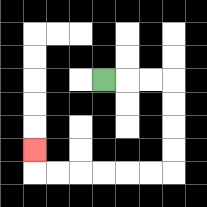{'start': '[4, 3]', 'end': '[1, 6]', 'path_directions': 'R,R,R,D,D,D,D,L,L,L,L,L,L,U', 'path_coordinates': '[[4, 3], [5, 3], [6, 3], [7, 3], [7, 4], [7, 5], [7, 6], [7, 7], [6, 7], [5, 7], [4, 7], [3, 7], [2, 7], [1, 7], [1, 6]]'}